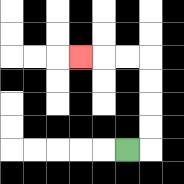{'start': '[5, 6]', 'end': '[3, 2]', 'path_directions': 'R,U,U,U,U,L,L,L', 'path_coordinates': '[[5, 6], [6, 6], [6, 5], [6, 4], [6, 3], [6, 2], [5, 2], [4, 2], [3, 2]]'}